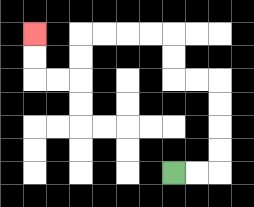{'start': '[7, 7]', 'end': '[1, 1]', 'path_directions': 'R,R,U,U,U,U,L,L,U,U,L,L,L,L,D,D,L,L,U,U', 'path_coordinates': '[[7, 7], [8, 7], [9, 7], [9, 6], [9, 5], [9, 4], [9, 3], [8, 3], [7, 3], [7, 2], [7, 1], [6, 1], [5, 1], [4, 1], [3, 1], [3, 2], [3, 3], [2, 3], [1, 3], [1, 2], [1, 1]]'}